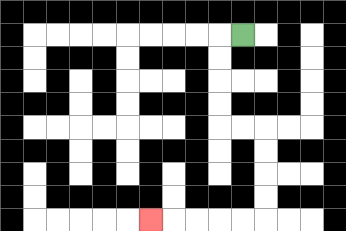{'start': '[10, 1]', 'end': '[6, 9]', 'path_directions': 'L,D,D,D,D,R,R,D,D,D,D,L,L,L,L,L', 'path_coordinates': '[[10, 1], [9, 1], [9, 2], [9, 3], [9, 4], [9, 5], [10, 5], [11, 5], [11, 6], [11, 7], [11, 8], [11, 9], [10, 9], [9, 9], [8, 9], [7, 9], [6, 9]]'}